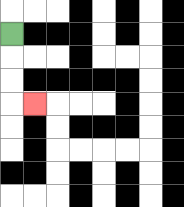{'start': '[0, 1]', 'end': '[1, 4]', 'path_directions': 'D,D,D,R', 'path_coordinates': '[[0, 1], [0, 2], [0, 3], [0, 4], [1, 4]]'}